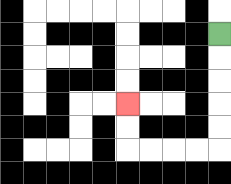{'start': '[9, 1]', 'end': '[5, 4]', 'path_directions': 'D,D,D,D,D,L,L,L,L,U,U', 'path_coordinates': '[[9, 1], [9, 2], [9, 3], [9, 4], [9, 5], [9, 6], [8, 6], [7, 6], [6, 6], [5, 6], [5, 5], [5, 4]]'}